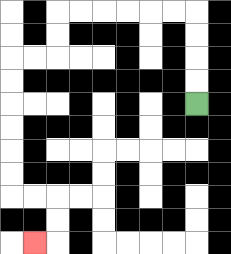{'start': '[8, 4]', 'end': '[1, 10]', 'path_directions': 'U,U,U,U,L,L,L,L,L,L,D,D,L,L,D,D,D,D,D,D,R,R,D,D,L', 'path_coordinates': '[[8, 4], [8, 3], [8, 2], [8, 1], [8, 0], [7, 0], [6, 0], [5, 0], [4, 0], [3, 0], [2, 0], [2, 1], [2, 2], [1, 2], [0, 2], [0, 3], [0, 4], [0, 5], [0, 6], [0, 7], [0, 8], [1, 8], [2, 8], [2, 9], [2, 10], [1, 10]]'}